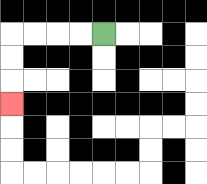{'start': '[4, 1]', 'end': '[0, 4]', 'path_directions': 'L,L,L,L,D,D,D', 'path_coordinates': '[[4, 1], [3, 1], [2, 1], [1, 1], [0, 1], [0, 2], [0, 3], [0, 4]]'}